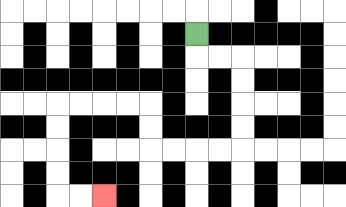{'start': '[8, 1]', 'end': '[4, 8]', 'path_directions': 'D,R,R,D,D,D,D,L,L,L,L,U,U,L,L,L,L,D,D,D,D,R,R', 'path_coordinates': '[[8, 1], [8, 2], [9, 2], [10, 2], [10, 3], [10, 4], [10, 5], [10, 6], [9, 6], [8, 6], [7, 6], [6, 6], [6, 5], [6, 4], [5, 4], [4, 4], [3, 4], [2, 4], [2, 5], [2, 6], [2, 7], [2, 8], [3, 8], [4, 8]]'}